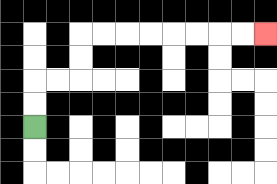{'start': '[1, 5]', 'end': '[11, 1]', 'path_directions': 'U,U,R,R,U,U,R,R,R,R,R,R,R,R', 'path_coordinates': '[[1, 5], [1, 4], [1, 3], [2, 3], [3, 3], [3, 2], [3, 1], [4, 1], [5, 1], [6, 1], [7, 1], [8, 1], [9, 1], [10, 1], [11, 1]]'}